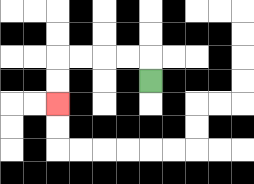{'start': '[6, 3]', 'end': '[2, 4]', 'path_directions': 'U,L,L,L,L,D,D', 'path_coordinates': '[[6, 3], [6, 2], [5, 2], [4, 2], [3, 2], [2, 2], [2, 3], [2, 4]]'}